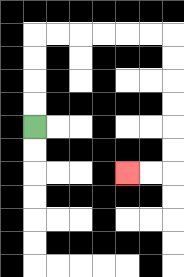{'start': '[1, 5]', 'end': '[5, 7]', 'path_directions': 'U,U,U,U,R,R,R,R,R,R,D,D,D,D,D,D,L,L', 'path_coordinates': '[[1, 5], [1, 4], [1, 3], [1, 2], [1, 1], [2, 1], [3, 1], [4, 1], [5, 1], [6, 1], [7, 1], [7, 2], [7, 3], [7, 4], [7, 5], [7, 6], [7, 7], [6, 7], [5, 7]]'}